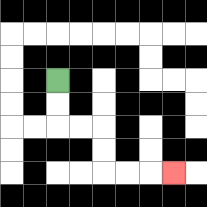{'start': '[2, 3]', 'end': '[7, 7]', 'path_directions': 'D,D,R,R,D,D,R,R,R', 'path_coordinates': '[[2, 3], [2, 4], [2, 5], [3, 5], [4, 5], [4, 6], [4, 7], [5, 7], [6, 7], [7, 7]]'}